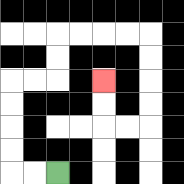{'start': '[2, 7]', 'end': '[4, 3]', 'path_directions': 'L,L,U,U,U,U,R,R,U,U,R,R,R,R,D,D,D,D,L,L,U,U', 'path_coordinates': '[[2, 7], [1, 7], [0, 7], [0, 6], [0, 5], [0, 4], [0, 3], [1, 3], [2, 3], [2, 2], [2, 1], [3, 1], [4, 1], [5, 1], [6, 1], [6, 2], [6, 3], [6, 4], [6, 5], [5, 5], [4, 5], [4, 4], [4, 3]]'}